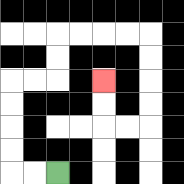{'start': '[2, 7]', 'end': '[4, 3]', 'path_directions': 'L,L,U,U,U,U,R,R,U,U,R,R,R,R,D,D,D,D,L,L,U,U', 'path_coordinates': '[[2, 7], [1, 7], [0, 7], [0, 6], [0, 5], [0, 4], [0, 3], [1, 3], [2, 3], [2, 2], [2, 1], [3, 1], [4, 1], [5, 1], [6, 1], [6, 2], [6, 3], [6, 4], [6, 5], [5, 5], [4, 5], [4, 4], [4, 3]]'}